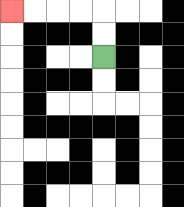{'start': '[4, 2]', 'end': '[0, 0]', 'path_directions': 'U,U,L,L,L,L', 'path_coordinates': '[[4, 2], [4, 1], [4, 0], [3, 0], [2, 0], [1, 0], [0, 0]]'}